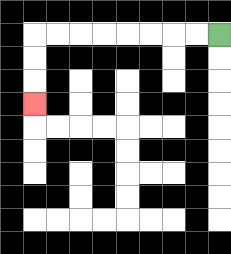{'start': '[9, 1]', 'end': '[1, 4]', 'path_directions': 'L,L,L,L,L,L,L,L,D,D,D', 'path_coordinates': '[[9, 1], [8, 1], [7, 1], [6, 1], [5, 1], [4, 1], [3, 1], [2, 1], [1, 1], [1, 2], [1, 3], [1, 4]]'}